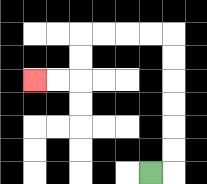{'start': '[6, 7]', 'end': '[1, 3]', 'path_directions': 'R,U,U,U,U,U,U,L,L,L,L,D,D,L,L', 'path_coordinates': '[[6, 7], [7, 7], [7, 6], [7, 5], [7, 4], [7, 3], [7, 2], [7, 1], [6, 1], [5, 1], [4, 1], [3, 1], [3, 2], [3, 3], [2, 3], [1, 3]]'}